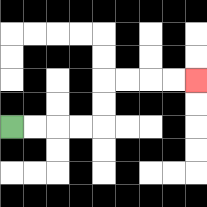{'start': '[0, 5]', 'end': '[8, 3]', 'path_directions': 'R,R,R,R,U,U,R,R,R,R', 'path_coordinates': '[[0, 5], [1, 5], [2, 5], [3, 5], [4, 5], [4, 4], [4, 3], [5, 3], [6, 3], [7, 3], [8, 3]]'}